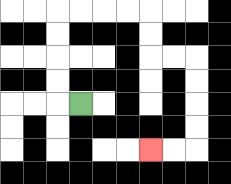{'start': '[3, 4]', 'end': '[6, 6]', 'path_directions': 'L,U,U,U,U,R,R,R,R,D,D,R,R,D,D,D,D,L,L', 'path_coordinates': '[[3, 4], [2, 4], [2, 3], [2, 2], [2, 1], [2, 0], [3, 0], [4, 0], [5, 0], [6, 0], [6, 1], [6, 2], [7, 2], [8, 2], [8, 3], [8, 4], [8, 5], [8, 6], [7, 6], [6, 6]]'}